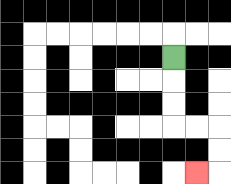{'start': '[7, 2]', 'end': '[8, 7]', 'path_directions': 'D,D,D,R,R,D,D,L', 'path_coordinates': '[[7, 2], [7, 3], [7, 4], [7, 5], [8, 5], [9, 5], [9, 6], [9, 7], [8, 7]]'}